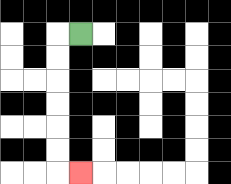{'start': '[3, 1]', 'end': '[3, 7]', 'path_directions': 'L,D,D,D,D,D,D,R', 'path_coordinates': '[[3, 1], [2, 1], [2, 2], [2, 3], [2, 4], [2, 5], [2, 6], [2, 7], [3, 7]]'}